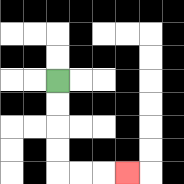{'start': '[2, 3]', 'end': '[5, 7]', 'path_directions': 'D,D,D,D,R,R,R', 'path_coordinates': '[[2, 3], [2, 4], [2, 5], [2, 6], [2, 7], [3, 7], [4, 7], [5, 7]]'}